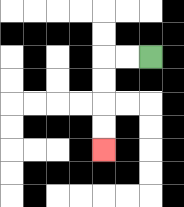{'start': '[6, 2]', 'end': '[4, 6]', 'path_directions': 'L,L,D,D,D,D', 'path_coordinates': '[[6, 2], [5, 2], [4, 2], [4, 3], [4, 4], [4, 5], [4, 6]]'}